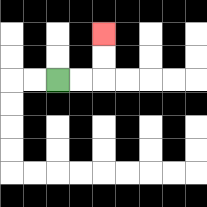{'start': '[2, 3]', 'end': '[4, 1]', 'path_directions': 'R,R,U,U', 'path_coordinates': '[[2, 3], [3, 3], [4, 3], [4, 2], [4, 1]]'}